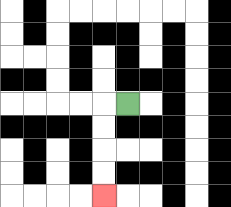{'start': '[5, 4]', 'end': '[4, 8]', 'path_directions': 'L,D,D,D,D', 'path_coordinates': '[[5, 4], [4, 4], [4, 5], [4, 6], [4, 7], [4, 8]]'}